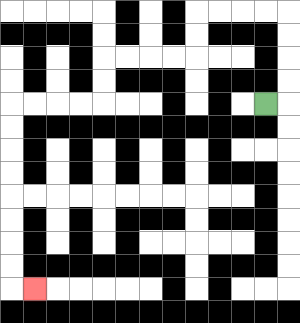{'start': '[11, 4]', 'end': '[1, 12]', 'path_directions': 'R,U,U,U,U,L,L,L,L,D,D,L,L,L,L,D,D,L,L,L,L,D,D,D,D,D,D,D,D,R', 'path_coordinates': '[[11, 4], [12, 4], [12, 3], [12, 2], [12, 1], [12, 0], [11, 0], [10, 0], [9, 0], [8, 0], [8, 1], [8, 2], [7, 2], [6, 2], [5, 2], [4, 2], [4, 3], [4, 4], [3, 4], [2, 4], [1, 4], [0, 4], [0, 5], [0, 6], [0, 7], [0, 8], [0, 9], [0, 10], [0, 11], [0, 12], [1, 12]]'}